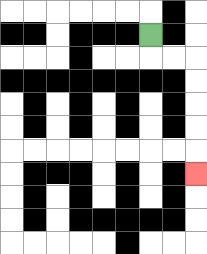{'start': '[6, 1]', 'end': '[8, 7]', 'path_directions': 'D,R,R,D,D,D,D,D', 'path_coordinates': '[[6, 1], [6, 2], [7, 2], [8, 2], [8, 3], [8, 4], [8, 5], [8, 6], [8, 7]]'}